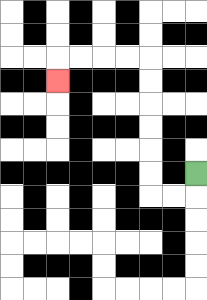{'start': '[8, 7]', 'end': '[2, 3]', 'path_directions': 'D,L,L,U,U,U,U,U,U,L,L,L,L,D', 'path_coordinates': '[[8, 7], [8, 8], [7, 8], [6, 8], [6, 7], [6, 6], [6, 5], [6, 4], [6, 3], [6, 2], [5, 2], [4, 2], [3, 2], [2, 2], [2, 3]]'}